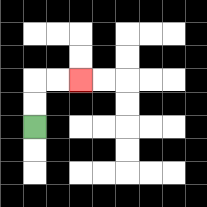{'start': '[1, 5]', 'end': '[3, 3]', 'path_directions': 'U,U,R,R', 'path_coordinates': '[[1, 5], [1, 4], [1, 3], [2, 3], [3, 3]]'}